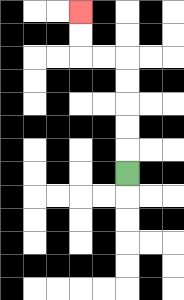{'start': '[5, 7]', 'end': '[3, 0]', 'path_directions': 'U,U,U,U,U,L,L,U,U', 'path_coordinates': '[[5, 7], [5, 6], [5, 5], [5, 4], [5, 3], [5, 2], [4, 2], [3, 2], [3, 1], [3, 0]]'}